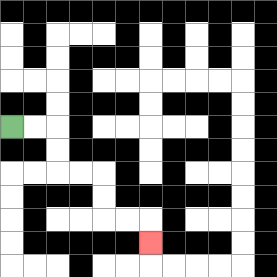{'start': '[0, 5]', 'end': '[6, 10]', 'path_directions': 'R,R,D,D,R,R,D,D,R,R,D', 'path_coordinates': '[[0, 5], [1, 5], [2, 5], [2, 6], [2, 7], [3, 7], [4, 7], [4, 8], [4, 9], [5, 9], [6, 9], [6, 10]]'}